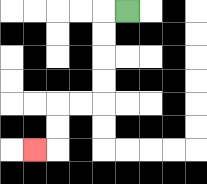{'start': '[5, 0]', 'end': '[1, 6]', 'path_directions': 'L,D,D,D,D,L,L,D,D,L', 'path_coordinates': '[[5, 0], [4, 0], [4, 1], [4, 2], [4, 3], [4, 4], [3, 4], [2, 4], [2, 5], [2, 6], [1, 6]]'}